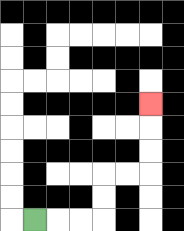{'start': '[1, 9]', 'end': '[6, 4]', 'path_directions': 'R,R,R,U,U,R,R,U,U,U', 'path_coordinates': '[[1, 9], [2, 9], [3, 9], [4, 9], [4, 8], [4, 7], [5, 7], [6, 7], [6, 6], [6, 5], [6, 4]]'}